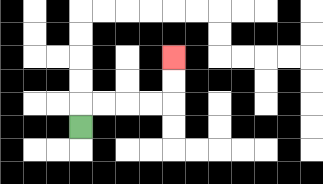{'start': '[3, 5]', 'end': '[7, 2]', 'path_directions': 'U,R,R,R,R,U,U', 'path_coordinates': '[[3, 5], [3, 4], [4, 4], [5, 4], [6, 4], [7, 4], [7, 3], [7, 2]]'}